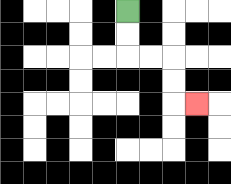{'start': '[5, 0]', 'end': '[8, 4]', 'path_directions': 'D,D,R,R,D,D,R', 'path_coordinates': '[[5, 0], [5, 1], [5, 2], [6, 2], [7, 2], [7, 3], [7, 4], [8, 4]]'}